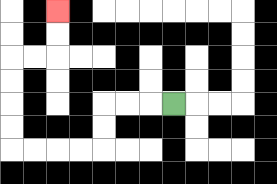{'start': '[7, 4]', 'end': '[2, 0]', 'path_directions': 'L,L,L,D,D,L,L,L,L,U,U,U,U,R,R,U,U', 'path_coordinates': '[[7, 4], [6, 4], [5, 4], [4, 4], [4, 5], [4, 6], [3, 6], [2, 6], [1, 6], [0, 6], [0, 5], [0, 4], [0, 3], [0, 2], [1, 2], [2, 2], [2, 1], [2, 0]]'}